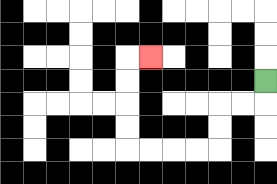{'start': '[11, 3]', 'end': '[6, 2]', 'path_directions': 'D,L,L,D,D,L,L,L,L,U,U,U,U,R', 'path_coordinates': '[[11, 3], [11, 4], [10, 4], [9, 4], [9, 5], [9, 6], [8, 6], [7, 6], [6, 6], [5, 6], [5, 5], [5, 4], [5, 3], [5, 2], [6, 2]]'}